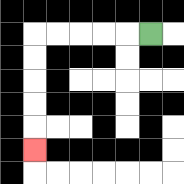{'start': '[6, 1]', 'end': '[1, 6]', 'path_directions': 'L,L,L,L,L,D,D,D,D,D', 'path_coordinates': '[[6, 1], [5, 1], [4, 1], [3, 1], [2, 1], [1, 1], [1, 2], [1, 3], [1, 4], [1, 5], [1, 6]]'}